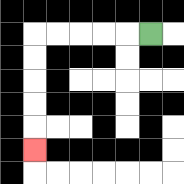{'start': '[6, 1]', 'end': '[1, 6]', 'path_directions': 'L,L,L,L,L,D,D,D,D,D', 'path_coordinates': '[[6, 1], [5, 1], [4, 1], [3, 1], [2, 1], [1, 1], [1, 2], [1, 3], [1, 4], [1, 5], [1, 6]]'}